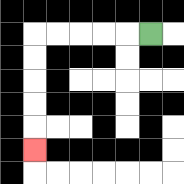{'start': '[6, 1]', 'end': '[1, 6]', 'path_directions': 'L,L,L,L,L,D,D,D,D,D', 'path_coordinates': '[[6, 1], [5, 1], [4, 1], [3, 1], [2, 1], [1, 1], [1, 2], [1, 3], [1, 4], [1, 5], [1, 6]]'}